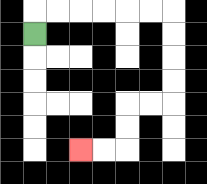{'start': '[1, 1]', 'end': '[3, 6]', 'path_directions': 'U,R,R,R,R,R,R,D,D,D,D,L,L,D,D,L,L', 'path_coordinates': '[[1, 1], [1, 0], [2, 0], [3, 0], [4, 0], [5, 0], [6, 0], [7, 0], [7, 1], [7, 2], [7, 3], [7, 4], [6, 4], [5, 4], [5, 5], [5, 6], [4, 6], [3, 6]]'}